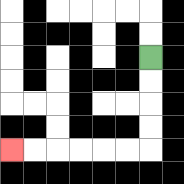{'start': '[6, 2]', 'end': '[0, 6]', 'path_directions': 'D,D,D,D,L,L,L,L,L,L', 'path_coordinates': '[[6, 2], [6, 3], [6, 4], [6, 5], [6, 6], [5, 6], [4, 6], [3, 6], [2, 6], [1, 6], [0, 6]]'}